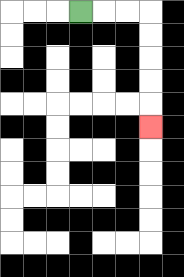{'start': '[3, 0]', 'end': '[6, 5]', 'path_directions': 'R,R,R,D,D,D,D,D', 'path_coordinates': '[[3, 0], [4, 0], [5, 0], [6, 0], [6, 1], [6, 2], [6, 3], [6, 4], [6, 5]]'}